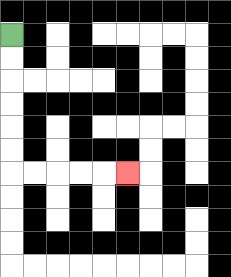{'start': '[0, 1]', 'end': '[5, 7]', 'path_directions': 'D,D,D,D,D,D,R,R,R,R,R', 'path_coordinates': '[[0, 1], [0, 2], [0, 3], [0, 4], [0, 5], [0, 6], [0, 7], [1, 7], [2, 7], [3, 7], [4, 7], [5, 7]]'}